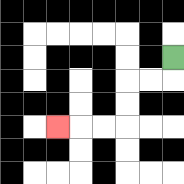{'start': '[7, 2]', 'end': '[2, 5]', 'path_directions': 'D,L,L,D,D,L,L,L', 'path_coordinates': '[[7, 2], [7, 3], [6, 3], [5, 3], [5, 4], [5, 5], [4, 5], [3, 5], [2, 5]]'}